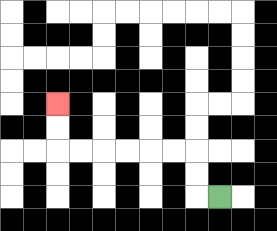{'start': '[9, 8]', 'end': '[2, 4]', 'path_directions': 'L,U,U,L,L,L,L,L,L,U,U', 'path_coordinates': '[[9, 8], [8, 8], [8, 7], [8, 6], [7, 6], [6, 6], [5, 6], [4, 6], [3, 6], [2, 6], [2, 5], [2, 4]]'}